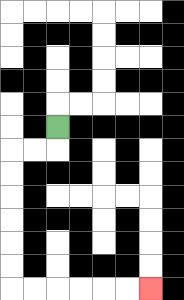{'start': '[2, 5]', 'end': '[6, 12]', 'path_directions': 'D,L,L,D,D,D,D,D,D,R,R,R,R,R,R', 'path_coordinates': '[[2, 5], [2, 6], [1, 6], [0, 6], [0, 7], [0, 8], [0, 9], [0, 10], [0, 11], [0, 12], [1, 12], [2, 12], [3, 12], [4, 12], [5, 12], [6, 12]]'}